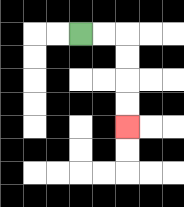{'start': '[3, 1]', 'end': '[5, 5]', 'path_directions': 'R,R,D,D,D,D', 'path_coordinates': '[[3, 1], [4, 1], [5, 1], [5, 2], [5, 3], [5, 4], [5, 5]]'}